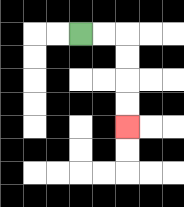{'start': '[3, 1]', 'end': '[5, 5]', 'path_directions': 'R,R,D,D,D,D', 'path_coordinates': '[[3, 1], [4, 1], [5, 1], [5, 2], [5, 3], [5, 4], [5, 5]]'}